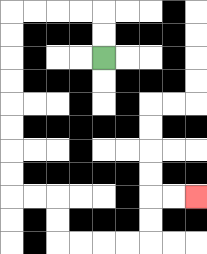{'start': '[4, 2]', 'end': '[8, 8]', 'path_directions': 'U,U,L,L,L,L,D,D,D,D,D,D,D,D,R,R,D,D,R,R,R,R,U,U,R,R', 'path_coordinates': '[[4, 2], [4, 1], [4, 0], [3, 0], [2, 0], [1, 0], [0, 0], [0, 1], [0, 2], [0, 3], [0, 4], [0, 5], [0, 6], [0, 7], [0, 8], [1, 8], [2, 8], [2, 9], [2, 10], [3, 10], [4, 10], [5, 10], [6, 10], [6, 9], [6, 8], [7, 8], [8, 8]]'}